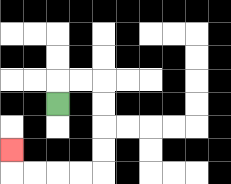{'start': '[2, 4]', 'end': '[0, 6]', 'path_directions': 'U,R,R,D,D,D,D,L,L,L,L,U', 'path_coordinates': '[[2, 4], [2, 3], [3, 3], [4, 3], [4, 4], [4, 5], [4, 6], [4, 7], [3, 7], [2, 7], [1, 7], [0, 7], [0, 6]]'}